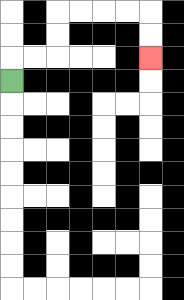{'start': '[0, 3]', 'end': '[6, 2]', 'path_directions': 'U,R,R,U,U,R,R,R,R,D,D', 'path_coordinates': '[[0, 3], [0, 2], [1, 2], [2, 2], [2, 1], [2, 0], [3, 0], [4, 0], [5, 0], [6, 0], [6, 1], [6, 2]]'}